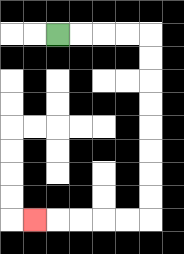{'start': '[2, 1]', 'end': '[1, 9]', 'path_directions': 'R,R,R,R,D,D,D,D,D,D,D,D,L,L,L,L,L', 'path_coordinates': '[[2, 1], [3, 1], [4, 1], [5, 1], [6, 1], [6, 2], [6, 3], [6, 4], [6, 5], [6, 6], [6, 7], [6, 8], [6, 9], [5, 9], [4, 9], [3, 9], [2, 9], [1, 9]]'}